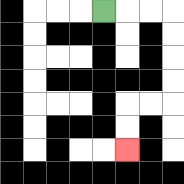{'start': '[4, 0]', 'end': '[5, 6]', 'path_directions': 'R,R,R,D,D,D,D,L,L,D,D', 'path_coordinates': '[[4, 0], [5, 0], [6, 0], [7, 0], [7, 1], [7, 2], [7, 3], [7, 4], [6, 4], [5, 4], [5, 5], [5, 6]]'}